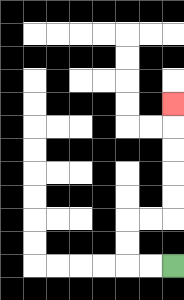{'start': '[7, 11]', 'end': '[7, 4]', 'path_directions': 'L,L,U,U,R,R,U,U,U,U,U', 'path_coordinates': '[[7, 11], [6, 11], [5, 11], [5, 10], [5, 9], [6, 9], [7, 9], [7, 8], [7, 7], [7, 6], [7, 5], [7, 4]]'}